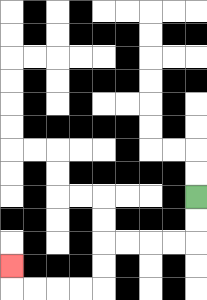{'start': '[8, 8]', 'end': '[0, 11]', 'path_directions': 'D,D,L,L,L,L,D,D,L,L,L,L,U', 'path_coordinates': '[[8, 8], [8, 9], [8, 10], [7, 10], [6, 10], [5, 10], [4, 10], [4, 11], [4, 12], [3, 12], [2, 12], [1, 12], [0, 12], [0, 11]]'}